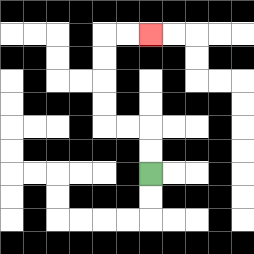{'start': '[6, 7]', 'end': '[6, 1]', 'path_directions': 'U,U,L,L,U,U,U,U,R,R', 'path_coordinates': '[[6, 7], [6, 6], [6, 5], [5, 5], [4, 5], [4, 4], [4, 3], [4, 2], [4, 1], [5, 1], [6, 1]]'}